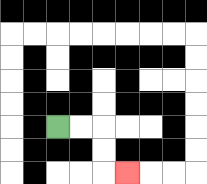{'start': '[2, 5]', 'end': '[5, 7]', 'path_directions': 'R,R,D,D,R', 'path_coordinates': '[[2, 5], [3, 5], [4, 5], [4, 6], [4, 7], [5, 7]]'}